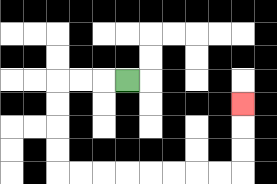{'start': '[5, 3]', 'end': '[10, 4]', 'path_directions': 'L,L,L,D,D,D,D,R,R,R,R,R,R,R,R,U,U,U', 'path_coordinates': '[[5, 3], [4, 3], [3, 3], [2, 3], [2, 4], [2, 5], [2, 6], [2, 7], [3, 7], [4, 7], [5, 7], [6, 7], [7, 7], [8, 7], [9, 7], [10, 7], [10, 6], [10, 5], [10, 4]]'}